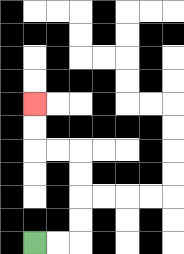{'start': '[1, 10]', 'end': '[1, 4]', 'path_directions': 'R,R,U,U,U,U,L,L,U,U', 'path_coordinates': '[[1, 10], [2, 10], [3, 10], [3, 9], [3, 8], [3, 7], [3, 6], [2, 6], [1, 6], [1, 5], [1, 4]]'}